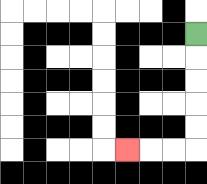{'start': '[8, 1]', 'end': '[5, 6]', 'path_directions': 'D,D,D,D,D,L,L,L', 'path_coordinates': '[[8, 1], [8, 2], [8, 3], [8, 4], [8, 5], [8, 6], [7, 6], [6, 6], [5, 6]]'}